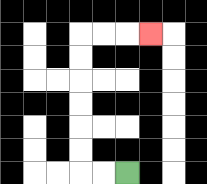{'start': '[5, 7]', 'end': '[6, 1]', 'path_directions': 'L,L,U,U,U,U,U,U,R,R,R', 'path_coordinates': '[[5, 7], [4, 7], [3, 7], [3, 6], [3, 5], [3, 4], [3, 3], [3, 2], [3, 1], [4, 1], [5, 1], [6, 1]]'}